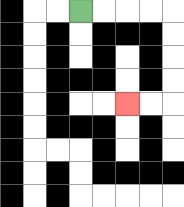{'start': '[3, 0]', 'end': '[5, 4]', 'path_directions': 'R,R,R,R,D,D,D,D,L,L', 'path_coordinates': '[[3, 0], [4, 0], [5, 0], [6, 0], [7, 0], [7, 1], [7, 2], [7, 3], [7, 4], [6, 4], [5, 4]]'}